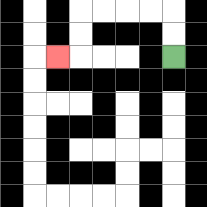{'start': '[7, 2]', 'end': '[2, 2]', 'path_directions': 'U,U,L,L,L,L,D,D,L', 'path_coordinates': '[[7, 2], [7, 1], [7, 0], [6, 0], [5, 0], [4, 0], [3, 0], [3, 1], [3, 2], [2, 2]]'}